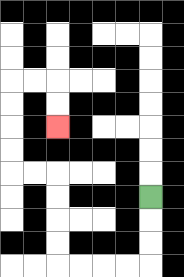{'start': '[6, 8]', 'end': '[2, 5]', 'path_directions': 'D,D,D,L,L,L,L,U,U,U,U,L,L,U,U,U,U,R,R,D,D', 'path_coordinates': '[[6, 8], [6, 9], [6, 10], [6, 11], [5, 11], [4, 11], [3, 11], [2, 11], [2, 10], [2, 9], [2, 8], [2, 7], [1, 7], [0, 7], [0, 6], [0, 5], [0, 4], [0, 3], [1, 3], [2, 3], [2, 4], [2, 5]]'}